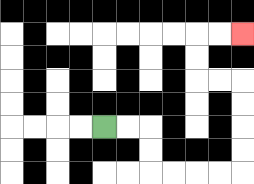{'start': '[4, 5]', 'end': '[10, 1]', 'path_directions': 'R,R,D,D,R,R,R,R,U,U,U,U,L,L,U,U,R,R', 'path_coordinates': '[[4, 5], [5, 5], [6, 5], [6, 6], [6, 7], [7, 7], [8, 7], [9, 7], [10, 7], [10, 6], [10, 5], [10, 4], [10, 3], [9, 3], [8, 3], [8, 2], [8, 1], [9, 1], [10, 1]]'}